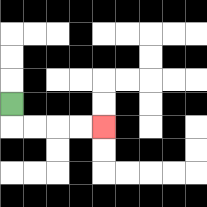{'start': '[0, 4]', 'end': '[4, 5]', 'path_directions': 'D,R,R,R,R', 'path_coordinates': '[[0, 4], [0, 5], [1, 5], [2, 5], [3, 5], [4, 5]]'}